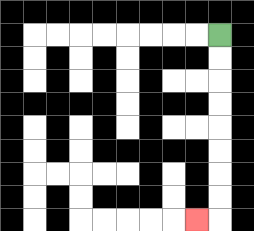{'start': '[9, 1]', 'end': '[8, 9]', 'path_directions': 'D,D,D,D,D,D,D,D,L', 'path_coordinates': '[[9, 1], [9, 2], [9, 3], [9, 4], [9, 5], [9, 6], [9, 7], [9, 8], [9, 9], [8, 9]]'}